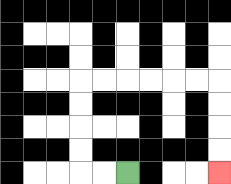{'start': '[5, 7]', 'end': '[9, 7]', 'path_directions': 'L,L,U,U,U,U,R,R,R,R,R,R,D,D,D,D', 'path_coordinates': '[[5, 7], [4, 7], [3, 7], [3, 6], [3, 5], [3, 4], [3, 3], [4, 3], [5, 3], [6, 3], [7, 3], [8, 3], [9, 3], [9, 4], [9, 5], [9, 6], [9, 7]]'}